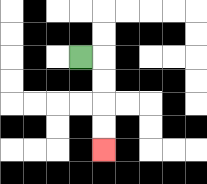{'start': '[3, 2]', 'end': '[4, 6]', 'path_directions': 'R,D,D,D,D', 'path_coordinates': '[[3, 2], [4, 2], [4, 3], [4, 4], [4, 5], [4, 6]]'}